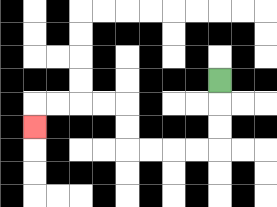{'start': '[9, 3]', 'end': '[1, 5]', 'path_directions': 'D,D,D,L,L,L,L,U,U,L,L,L,L,D', 'path_coordinates': '[[9, 3], [9, 4], [9, 5], [9, 6], [8, 6], [7, 6], [6, 6], [5, 6], [5, 5], [5, 4], [4, 4], [3, 4], [2, 4], [1, 4], [1, 5]]'}